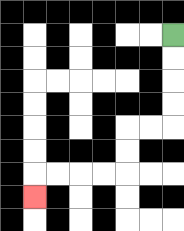{'start': '[7, 1]', 'end': '[1, 8]', 'path_directions': 'D,D,D,D,L,L,D,D,L,L,L,L,D', 'path_coordinates': '[[7, 1], [7, 2], [7, 3], [7, 4], [7, 5], [6, 5], [5, 5], [5, 6], [5, 7], [4, 7], [3, 7], [2, 7], [1, 7], [1, 8]]'}